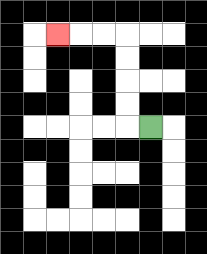{'start': '[6, 5]', 'end': '[2, 1]', 'path_directions': 'L,U,U,U,U,L,L,L', 'path_coordinates': '[[6, 5], [5, 5], [5, 4], [5, 3], [5, 2], [5, 1], [4, 1], [3, 1], [2, 1]]'}